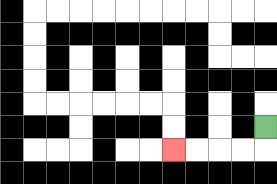{'start': '[11, 5]', 'end': '[7, 6]', 'path_directions': 'D,L,L,L,L', 'path_coordinates': '[[11, 5], [11, 6], [10, 6], [9, 6], [8, 6], [7, 6]]'}